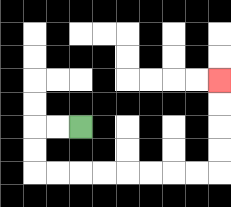{'start': '[3, 5]', 'end': '[9, 3]', 'path_directions': 'L,L,D,D,R,R,R,R,R,R,R,R,U,U,U,U', 'path_coordinates': '[[3, 5], [2, 5], [1, 5], [1, 6], [1, 7], [2, 7], [3, 7], [4, 7], [5, 7], [6, 7], [7, 7], [8, 7], [9, 7], [9, 6], [9, 5], [9, 4], [9, 3]]'}